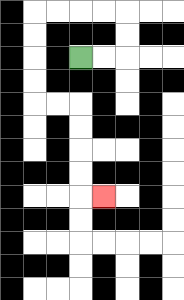{'start': '[3, 2]', 'end': '[4, 8]', 'path_directions': 'R,R,U,U,L,L,L,L,D,D,D,D,R,R,D,D,D,D,R', 'path_coordinates': '[[3, 2], [4, 2], [5, 2], [5, 1], [5, 0], [4, 0], [3, 0], [2, 0], [1, 0], [1, 1], [1, 2], [1, 3], [1, 4], [2, 4], [3, 4], [3, 5], [3, 6], [3, 7], [3, 8], [4, 8]]'}